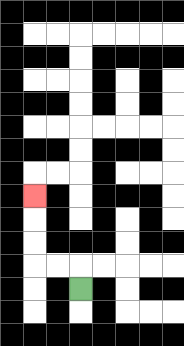{'start': '[3, 12]', 'end': '[1, 8]', 'path_directions': 'U,L,L,U,U,U', 'path_coordinates': '[[3, 12], [3, 11], [2, 11], [1, 11], [1, 10], [1, 9], [1, 8]]'}